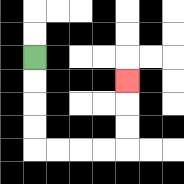{'start': '[1, 2]', 'end': '[5, 3]', 'path_directions': 'D,D,D,D,R,R,R,R,U,U,U', 'path_coordinates': '[[1, 2], [1, 3], [1, 4], [1, 5], [1, 6], [2, 6], [3, 6], [4, 6], [5, 6], [5, 5], [5, 4], [5, 3]]'}